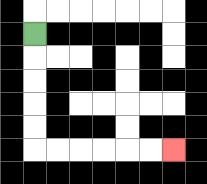{'start': '[1, 1]', 'end': '[7, 6]', 'path_directions': 'D,D,D,D,D,R,R,R,R,R,R', 'path_coordinates': '[[1, 1], [1, 2], [1, 3], [1, 4], [1, 5], [1, 6], [2, 6], [3, 6], [4, 6], [5, 6], [6, 6], [7, 6]]'}